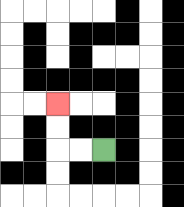{'start': '[4, 6]', 'end': '[2, 4]', 'path_directions': 'L,L,U,U', 'path_coordinates': '[[4, 6], [3, 6], [2, 6], [2, 5], [2, 4]]'}